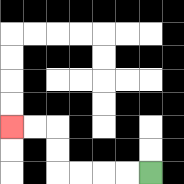{'start': '[6, 7]', 'end': '[0, 5]', 'path_directions': 'L,L,L,L,U,U,L,L', 'path_coordinates': '[[6, 7], [5, 7], [4, 7], [3, 7], [2, 7], [2, 6], [2, 5], [1, 5], [0, 5]]'}